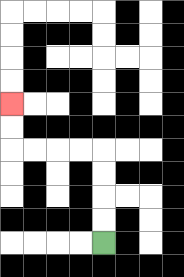{'start': '[4, 10]', 'end': '[0, 4]', 'path_directions': 'U,U,U,U,L,L,L,L,U,U', 'path_coordinates': '[[4, 10], [4, 9], [4, 8], [4, 7], [4, 6], [3, 6], [2, 6], [1, 6], [0, 6], [0, 5], [0, 4]]'}